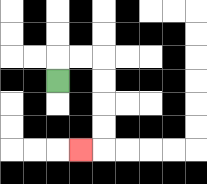{'start': '[2, 3]', 'end': '[3, 6]', 'path_directions': 'U,R,R,D,D,D,D,L', 'path_coordinates': '[[2, 3], [2, 2], [3, 2], [4, 2], [4, 3], [4, 4], [4, 5], [4, 6], [3, 6]]'}